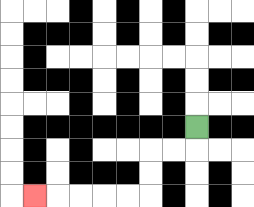{'start': '[8, 5]', 'end': '[1, 8]', 'path_directions': 'D,L,L,D,D,L,L,L,L,L', 'path_coordinates': '[[8, 5], [8, 6], [7, 6], [6, 6], [6, 7], [6, 8], [5, 8], [4, 8], [3, 8], [2, 8], [1, 8]]'}